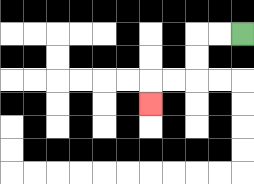{'start': '[10, 1]', 'end': '[6, 4]', 'path_directions': 'L,L,D,D,L,L,D', 'path_coordinates': '[[10, 1], [9, 1], [8, 1], [8, 2], [8, 3], [7, 3], [6, 3], [6, 4]]'}